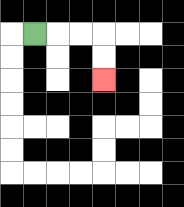{'start': '[1, 1]', 'end': '[4, 3]', 'path_directions': 'R,R,R,D,D', 'path_coordinates': '[[1, 1], [2, 1], [3, 1], [4, 1], [4, 2], [4, 3]]'}